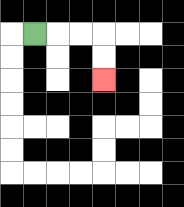{'start': '[1, 1]', 'end': '[4, 3]', 'path_directions': 'R,R,R,D,D', 'path_coordinates': '[[1, 1], [2, 1], [3, 1], [4, 1], [4, 2], [4, 3]]'}